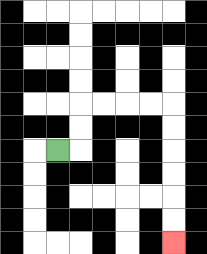{'start': '[2, 6]', 'end': '[7, 10]', 'path_directions': 'R,U,U,R,R,R,R,D,D,D,D,D,D', 'path_coordinates': '[[2, 6], [3, 6], [3, 5], [3, 4], [4, 4], [5, 4], [6, 4], [7, 4], [7, 5], [7, 6], [7, 7], [7, 8], [7, 9], [7, 10]]'}